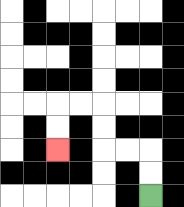{'start': '[6, 8]', 'end': '[2, 6]', 'path_directions': 'U,U,L,L,U,U,L,L,D,D', 'path_coordinates': '[[6, 8], [6, 7], [6, 6], [5, 6], [4, 6], [4, 5], [4, 4], [3, 4], [2, 4], [2, 5], [2, 6]]'}